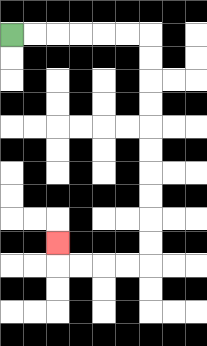{'start': '[0, 1]', 'end': '[2, 10]', 'path_directions': 'R,R,R,R,R,R,D,D,D,D,D,D,D,D,D,D,L,L,L,L,U', 'path_coordinates': '[[0, 1], [1, 1], [2, 1], [3, 1], [4, 1], [5, 1], [6, 1], [6, 2], [6, 3], [6, 4], [6, 5], [6, 6], [6, 7], [6, 8], [6, 9], [6, 10], [6, 11], [5, 11], [4, 11], [3, 11], [2, 11], [2, 10]]'}